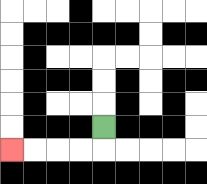{'start': '[4, 5]', 'end': '[0, 6]', 'path_directions': 'D,L,L,L,L', 'path_coordinates': '[[4, 5], [4, 6], [3, 6], [2, 6], [1, 6], [0, 6]]'}